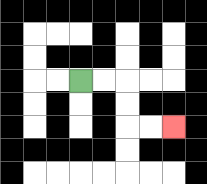{'start': '[3, 3]', 'end': '[7, 5]', 'path_directions': 'R,R,D,D,R,R', 'path_coordinates': '[[3, 3], [4, 3], [5, 3], [5, 4], [5, 5], [6, 5], [7, 5]]'}